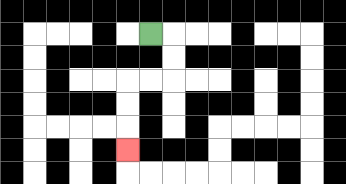{'start': '[6, 1]', 'end': '[5, 6]', 'path_directions': 'R,D,D,L,L,D,D,D', 'path_coordinates': '[[6, 1], [7, 1], [7, 2], [7, 3], [6, 3], [5, 3], [5, 4], [5, 5], [5, 6]]'}